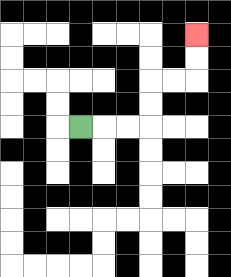{'start': '[3, 5]', 'end': '[8, 1]', 'path_directions': 'R,R,R,U,U,R,R,U,U', 'path_coordinates': '[[3, 5], [4, 5], [5, 5], [6, 5], [6, 4], [6, 3], [7, 3], [8, 3], [8, 2], [8, 1]]'}